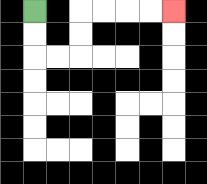{'start': '[1, 0]', 'end': '[7, 0]', 'path_directions': 'D,D,R,R,U,U,R,R,R,R', 'path_coordinates': '[[1, 0], [1, 1], [1, 2], [2, 2], [3, 2], [3, 1], [3, 0], [4, 0], [5, 0], [6, 0], [7, 0]]'}